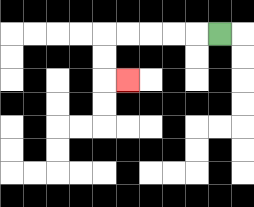{'start': '[9, 1]', 'end': '[5, 3]', 'path_directions': 'L,L,L,L,L,D,D,R', 'path_coordinates': '[[9, 1], [8, 1], [7, 1], [6, 1], [5, 1], [4, 1], [4, 2], [4, 3], [5, 3]]'}